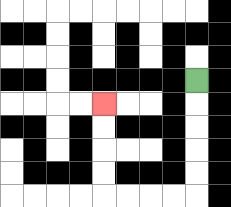{'start': '[8, 3]', 'end': '[4, 4]', 'path_directions': 'D,D,D,D,D,L,L,L,L,U,U,U,U', 'path_coordinates': '[[8, 3], [8, 4], [8, 5], [8, 6], [8, 7], [8, 8], [7, 8], [6, 8], [5, 8], [4, 8], [4, 7], [4, 6], [4, 5], [4, 4]]'}